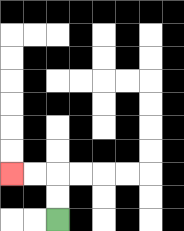{'start': '[2, 9]', 'end': '[0, 7]', 'path_directions': 'U,U,L,L', 'path_coordinates': '[[2, 9], [2, 8], [2, 7], [1, 7], [0, 7]]'}